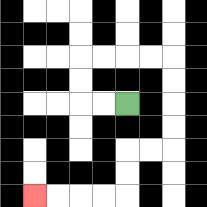{'start': '[5, 4]', 'end': '[1, 8]', 'path_directions': 'L,L,U,U,R,R,R,R,D,D,D,D,L,L,D,D,L,L,L,L', 'path_coordinates': '[[5, 4], [4, 4], [3, 4], [3, 3], [3, 2], [4, 2], [5, 2], [6, 2], [7, 2], [7, 3], [7, 4], [7, 5], [7, 6], [6, 6], [5, 6], [5, 7], [5, 8], [4, 8], [3, 8], [2, 8], [1, 8]]'}